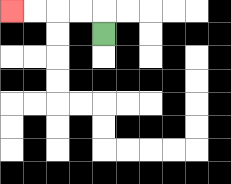{'start': '[4, 1]', 'end': '[0, 0]', 'path_directions': 'U,L,L,L,L', 'path_coordinates': '[[4, 1], [4, 0], [3, 0], [2, 0], [1, 0], [0, 0]]'}